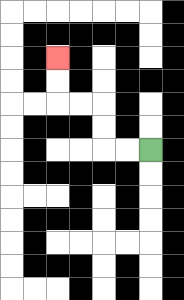{'start': '[6, 6]', 'end': '[2, 2]', 'path_directions': 'L,L,U,U,L,L,U,U', 'path_coordinates': '[[6, 6], [5, 6], [4, 6], [4, 5], [4, 4], [3, 4], [2, 4], [2, 3], [2, 2]]'}